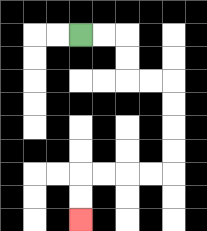{'start': '[3, 1]', 'end': '[3, 9]', 'path_directions': 'R,R,D,D,R,R,D,D,D,D,L,L,L,L,D,D', 'path_coordinates': '[[3, 1], [4, 1], [5, 1], [5, 2], [5, 3], [6, 3], [7, 3], [7, 4], [7, 5], [7, 6], [7, 7], [6, 7], [5, 7], [4, 7], [3, 7], [3, 8], [3, 9]]'}